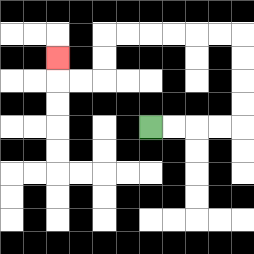{'start': '[6, 5]', 'end': '[2, 2]', 'path_directions': 'R,R,R,R,U,U,U,U,L,L,L,L,L,L,D,D,L,L,U', 'path_coordinates': '[[6, 5], [7, 5], [8, 5], [9, 5], [10, 5], [10, 4], [10, 3], [10, 2], [10, 1], [9, 1], [8, 1], [7, 1], [6, 1], [5, 1], [4, 1], [4, 2], [4, 3], [3, 3], [2, 3], [2, 2]]'}